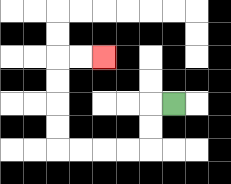{'start': '[7, 4]', 'end': '[4, 2]', 'path_directions': 'L,D,D,L,L,L,L,U,U,U,U,R,R', 'path_coordinates': '[[7, 4], [6, 4], [6, 5], [6, 6], [5, 6], [4, 6], [3, 6], [2, 6], [2, 5], [2, 4], [2, 3], [2, 2], [3, 2], [4, 2]]'}